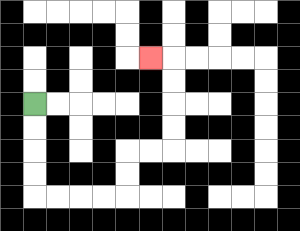{'start': '[1, 4]', 'end': '[6, 2]', 'path_directions': 'D,D,D,D,R,R,R,R,U,U,R,R,U,U,U,U,L', 'path_coordinates': '[[1, 4], [1, 5], [1, 6], [1, 7], [1, 8], [2, 8], [3, 8], [4, 8], [5, 8], [5, 7], [5, 6], [6, 6], [7, 6], [7, 5], [7, 4], [7, 3], [7, 2], [6, 2]]'}